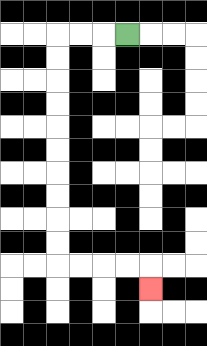{'start': '[5, 1]', 'end': '[6, 12]', 'path_directions': 'L,L,L,D,D,D,D,D,D,D,D,D,D,R,R,R,R,D', 'path_coordinates': '[[5, 1], [4, 1], [3, 1], [2, 1], [2, 2], [2, 3], [2, 4], [2, 5], [2, 6], [2, 7], [2, 8], [2, 9], [2, 10], [2, 11], [3, 11], [4, 11], [5, 11], [6, 11], [6, 12]]'}